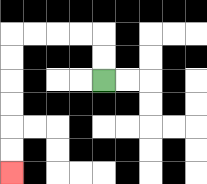{'start': '[4, 3]', 'end': '[0, 7]', 'path_directions': 'U,U,L,L,L,L,D,D,D,D,D,D', 'path_coordinates': '[[4, 3], [4, 2], [4, 1], [3, 1], [2, 1], [1, 1], [0, 1], [0, 2], [0, 3], [0, 4], [0, 5], [0, 6], [0, 7]]'}